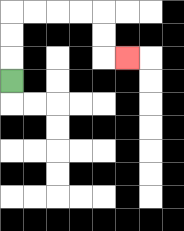{'start': '[0, 3]', 'end': '[5, 2]', 'path_directions': 'U,U,U,R,R,R,R,D,D,R', 'path_coordinates': '[[0, 3], [0, 2], [0, 1], [0, 0], [1, 0], [2, 0], [3, 0], [4, 0], [4, 1], [4, 2], [5, 2]]'}